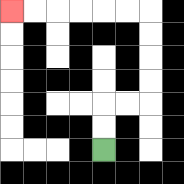{'start': '[4, 6]', 'end': '[0, 0]', 'path_directions': 'U,U,R,R,U,U,U,U,L,L,L,L,L,L', 'path_coordinates': '[[4, 6], [4, 5], [4, 4], [5, 4], [6, 4], [6, 3], [6, 2], [6, 1], [6, 0], [5, 0], [4, 0], [3, 0], [2, 0], [1, 0], [0, 0]]'}